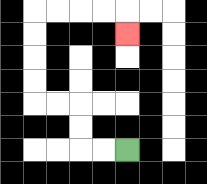{'start': '[5, 6]', 'end': '[5, 1]', 'path_directions': 'L,L,U,U,L,L,U,U,U,U,R,R,R,R,D', 'path_coordinates': '[[5, 6], [4, 6], [3, 6], [3, 5], [3, 4], [2, 4], [1, 4], [1, 3], [1, 2], [1, 1], [1, 0], [2, 0], [3, 0], [4, 0], [5, 0], [5, 1]]'}